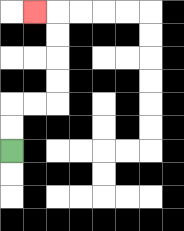{'start': '[0, 6]', 'end': '[1, 0]', 'path_directions': 'U,U,R,R,U,U,U,U,L', 'path_coordinates': '[[0, 6], [0, 5], [0, 4], [1, 4], [2, 4], [2, 3], [2, 2], [2, 1], [2, 0], [1, 0]]'}